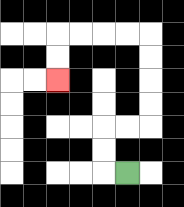{'start': '[5, 7]', 'end': '[2, 3]', 'path_directions': 'L,U,U,R,R,U,U,U,U,L,L,L,L,D,D', 'path_coordinates': '[[5, 7], [4, 7], [4, 6], [4, 5], [5, 5], [6, 5], [6, 4], [6, 3], [6, 2], [6, 1], [5, 1], [4, 1], [3, 1], [2, 1], [2, 2], [2, 3]]'}